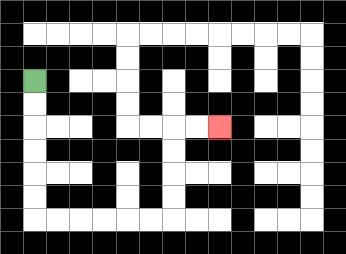{'start': '[1, 3]', 'end': '[9, 5]', 'path_directions': 'D,D,D,D,D,D,R,R,R,R,R,R,U,U,U,U,R,R', 'path_coordinates': '[[1, 3], [1, 4], [1, 5], [1, 6], [1, 7], [1, 8], [1, 9], [2, 9], [3, 9], [4, 9], [5, 9], [6, 9], [7, 9], [7, 8], [7, 7], [7, 6], [7, 5], [8, 5], [9, 5]]'}